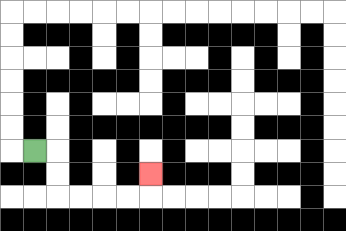{'start': '[1, 6]', 'end': '[6, 7]', 'path_directions': 'R,D,D,R,R,R,R,U', 'path_coordinates': '[[1, 6], [2, 6], [2, 7], [2, 8], [3, 8], [4, 8], [5, 8], [6, 8], [6, 7]]'}